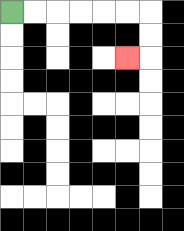{'start': '[0, 0]', 'end': '[5, 2]', 'path_directions': 'R,R,R,R,R,R,D,D,L', 'path_coordinates': '[[0, 0], [1, 0], [2, 0], [3, 0], [4, 0], [5, 0], [6, 0], [6, 1], [6, 2], [5, 2]]'}